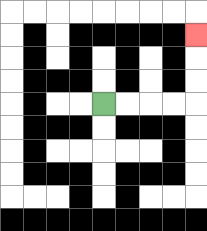{'start': '[4, 4]', 'end': '[8, 1]', 'path_directions': 'R,R,R,R,U,U,U', 'path_coordinates': '[[4, 4], [5, 4], [6, 4], [7, 4], [8, 4], [8, 3], [8, 2], [8, 1]]'}